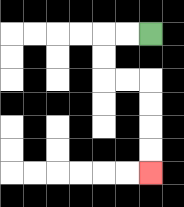{'start': '[6, 1]', 'end': '[6, 7]', 'path_directions': 'L,L,D,D,R,R,D,D,D,D', 'path_coordinates': '[[6, 1], [5, 1], [4, 1], [4, 2], [4, 3], [5, 3], [6, 3], [6, 4], [6, 5], [6, 6], [6, 7]]'}